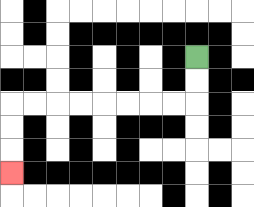{'start': '[8, 2]', 'end': '[0, 7]', 'path_directions': 'D,D,L,L,L,L,L,L,L,L,D,D,D', 'path_coordinates': '[[8, 2], [8, 3], [8, 4], [7, 4], [6, 4], [5, 4], [4, 4], [3, 4], [2, 4], [1, 4], [0, 4], [0, 5], [0, 6], [0, 7]]'}